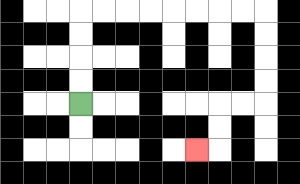{'start': '[3, 4]', 'end': '[8, 6]', 'path_directions': 'U,U,U,U,R,R,R,R,R,R,R,R,D,D,D,D,L,L,D,D,L', 'path_coordinates': '[[3, 4], [3, 3], [3, 2], [3, 1], [3, 0], [4, 0], [5, 0], [6, 0], [7, 0], [8, 0], [9, 0], [10, 0], [11, 0], [11, 1], [11, 2], [11, 3], [11, 4], [10, 4], [9, 4], [9, 5], [9, 6], [8, 6]]'}